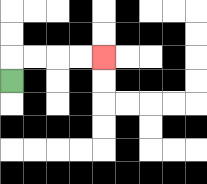{'start': '[0, 3]', 'end': '[4, 2]', 'path_directions': 'U,R,R,R,R', 'path_coordinates': '[[0, 3], [0, 2], [1, 2], [2, 2], [3, 2], [4, 2]]'}